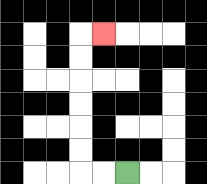{'start': '[5, 7]', 'end': '[4, 1]', 'path_directions': 'L,L,U,U,U,U,U,U,R', 'path_coordinates': '[[5, 7], [4, 7], [3, 7], [3, 6], [3, 5], [3, 4], [3, 3], [3, 2], [3, 1], [4, 1]]'}